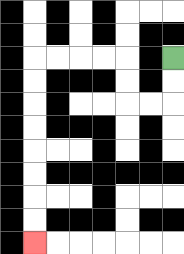{'start': '[7, 2]', 'end': '[1, 10]', 'path_directions': 'D,D,L,L,U,U,L,L,L,L,D,D,D,D,D,D,D,D', 'path_coordinates': '[[7, 2], [7, 3], [7, 4], [6, 4], [5, 4], [5, 3], [5, 2], [4, 2], [3, 2], [2, 2], [1, 2], [1, 3], [1, 4], [1, 5], [1, 6], [1, 7], [1, 8], [1, 9], [1, 10]]'}